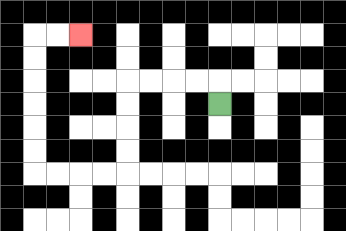{'start': '[9, 4]', 'end': '[3, 1]', 'path_directions': 'U,L,L,L,L,D,D,D,D,L,L,L,L,U,U,U,U,U,U,R,R', 'path_coordinates': '[[9, 4], [9, 3], [8, 3], [7, 3], [6, 3], [5, 3], [5, 4], [5, 5], [5, 6], [5, 7], [4, 7], [3, 7], [2, 7], [1, 7], [1, 6], [1, 5], [1, 4], [1, 3], [1, 2], [1, 1], [2, 1], [3, 1]]'}